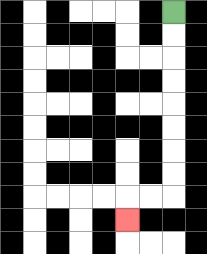{'start': '[7, 0]', 'end': '[5, 9]', 'path_directions': 'D,D,D,D,D,D,D,D,L,L,D', 'path_coordinates': '[[7, 0], [7, 1], [7, 2], [7, 3], [7, 4], [7, 5], [7, 6], [7, 7], [7, 8], [6, 8], [5, 8], [5, 9]]'}